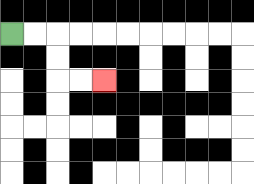{'start': '[0, 1]', 'end': '[4, 3]', 'path_directions': 'R,R,D,D,R,R', 'path_coordinates': '[[0, 1], [1, 1], [2, 1], [2, 2], [2, 3], [3, 3], [4, 3]]'}